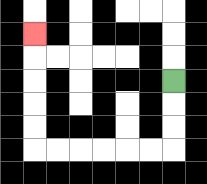{'start': '[7, 3]', 'end': '[1, 1]', 'path_directions': 'D,D,D,L,L,L,L,L,L,U,U,U,U,U', 'path_coordinates': '[[7, 3], [7, 4], [7, 5], [7, 6], [6, 6], [5, 6], [4, 6], [3, 6], [2, 6], [1, 6], [1, 5], [1, 4], [1, 3], [1, 2], [1, 1]]'}